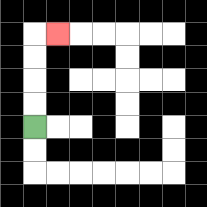{'start': '[1, 5]', 'end': '[2, 1]', 'path_directions': 'U,U,U,U,R', 'path_coordinates': '[[1, 5], [1, 4], [1, 3], [1, 2], [1, 1], [2, 1]]'}